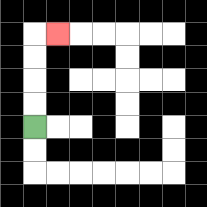{'start': '[1, 5]', 'end': '[2, 1]', 'path_directions': 'U,U,U,U,R', 'path_coordinates': '[[1, 5], [1, 4], [1, 3], [1, 2], [1, 1], [2, 1]]'}